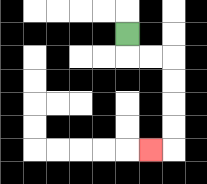{'start': '[5, 1]', 'end': '[6, 6]', 'path_directions': 'D,R,R,D,D,D,D,L', 'path_coordinates': '[[5, 1], [5, 2], [6, 2], [7, 2], [7, 3], [7, 4], [7, 5], [7, 6], [6, 6]]'}